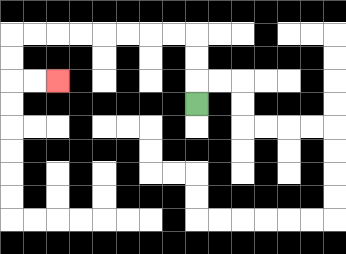{'start': '[8, 4]', 'end': '[2, 3]', 'path_directions': 'U,U,U,L,L,L,L,L,L,L,L,D,D,R,R', 'path_coordinates': '[[8, 4], [8, 3], [8, 2], [8, 1], [7, 1], [6, 1], [5, 1], [4, 1], [3, 1], [2, 1], [1, 1], [0, 1], [0, 2], [0, 3], [1, 3], [2, 3]]'}